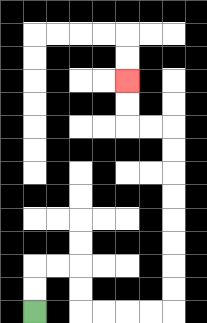{'start': '[1, 13]', 'end': '[5, 3]', 'path_directions': 'U,U,R,R,D,D,R,R,R,R,U,U,U,U,U,U,U,U,L,L,U,U', 'path_coordinates': '[[1, 13], [1, 12], [1, 11], [2, 11], [3, 11], [3, 12], [3, 13], [4, 13], [5, 13], [6, 13], [7, 13], [7, 12], [7, 11], [7, 10], [7, 9], [7, 8], [7, 7], [7, 6], [7, 5], [6, 5], [5, 5], [5, 4], [5, 3]]'}